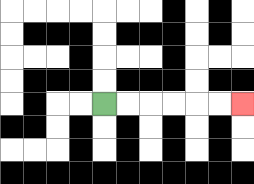{'start': '[4, 4]', 'end': '[10, 4]', 'path_directions': 'R,R,R,R,R,R', 'path_coordinates': '[[4, 4], [5, 4], [6, 4], [7, 4], [8, 4], [9, 4], [10, 4]]'}